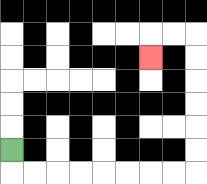{'start': '[0, 6]', 'end': '[6, 2]', 'path_directions': 'D,R,R,R,R,R,R,R,R,U,U,U,U,U,U,L,L,D', 'path_coordinates': '[[0, 6], [0, 7], [1, 7], [2, 7], [3, 7], [4, 7], [5, 7], [6, 7], [7, 7], [8, 7], [8, 6], [8, 5], [8, 4], [8, 3], [8, 2], [8, 1], [7, 1], [6, 1], [6, 2]]'}